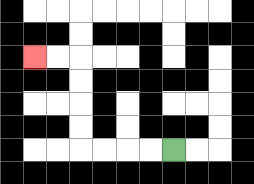{'start': '[7, 6]', 'end': '[1, 2]', 'path_directions': 'L,L,L,L,U,U,U,U,L,L', 'path_coordinates': '[[7, 6], [6, 6], [5, 6], [4, 6], [3, 6], [3, 5], [3, 4], [3, 3], [3, 2], [2, 2], [1, 2]]'}